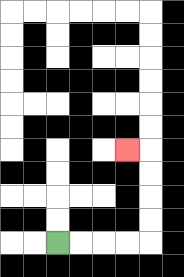{'start': '[2, 10]', 'end': '[5, 6]', 'path_directions': 'R,R,R,R,U,U,U,U,L', 'path_coordinates': '[[2, 10], [3, 10], [4, 10], [5, 10], [6, 10], [6, 9], [6, 8], [6, 7], [6, 6], [5, 6]]'}